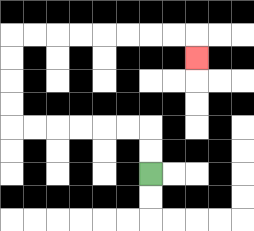{'start': '[6, 7]', 'end': '[8, 2]', 'path_directions': 'U,U,L,L,L,L,L,L,U,U,U,U,R,R,R,R,R,R,R,R,D', 'path_coordinates': '[[6, 7], [6, 6], [6, 5], [5, 5], [4, 5], [3, 5], [2, 5], [1, 5], [0, 5], [0, 4], [0, 3], [0, 2], [0, 1], [1, 1], [2, 1], [3, 1], [4, 1], [5, 1], [6, 1], [7, 1], [8, 1], [8, 2]]'}